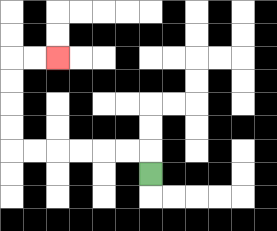{'start': '[6, 7]', 'end': '[2, 2]', 'path_directions': 'U,L,L,L,L,L,L,U,U,U,U,R,R', 'path_coordinates': '[[6, 7], [6, 6], [5, 6], [4, 6], [3, 6], [2, 6], [1, 6], [0, 6], [0, 5], [0, 4], [0, 3], [0, 2], [1, 2], [2, 2]]'}